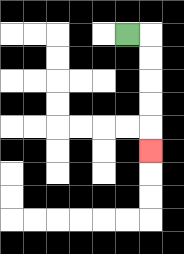{'start': '[5, 1]', 'end': '[6, 6]', 'path_directions': 'R,D,D,D,D,D', 'path_coordinates': '[[5, 1], [6, 1], [6, 2], [6, 3], [6, 4], [6, 5], [6, 6]]'}